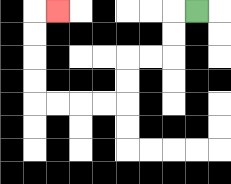{'start': '[8, 0]', 'end': '[2, 0]', 'path_directions': 'L,D,D,L,L,D,D,L,L,L,L,U,U,U,U,R', 'path_coordinates': '[[8, 0], [7, 0], [7, 1], [7, 2], [6, 2], [5, 2], [5, 3], [5, 4], [4, 4], [3, 4], [2, 4], [1, 4], [1, 3], [1, 2], [1, 1], [1, 0], [2, 0]]'}